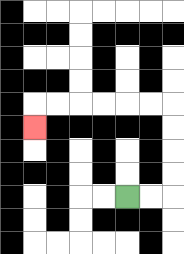{'start': '[5, 8]', 'end': '[1, 5]', 'path_directions': 'R,R,U,U,U,U,L,L,L,L,L,L,D', 'path_coordinates': '[[5, 8], [6, 8], [7, 8], [7, 7], [7, 6], [7, 5], [7, 4], [6, 4], [5, 4], [4, 4], [3, 4], [2, 4], [1, 4], [1, 5]]'}